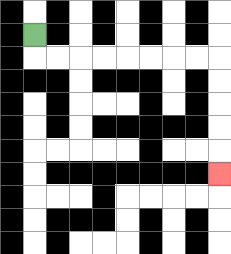{'start': '[1, 1]', 'end': '[9, 7]', 'path_directions': 'D,R,R,R,R,R,R,R,R,D,D,D,D,D', 'path_coordinates': '[[1, 1], [1, 2], [2, 2], [3, 2], [4, 2], [5, 2], [6, 2], [7, 2], [8, 2], [9, 2], [9, 3], [9, 4], [9, 5], [9, 6], [9, 7]]'}